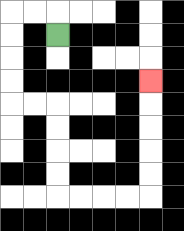{'start': '[2, 1]', 'end': '[6, 3]', 'path_directions': 'U,L,L,D,D,D,D,R,R,D,D,D,D,R,R,R,R,U,U,U,U,U', 'path_coordinates': '[[2, 1], [2, 0], [1, 0], [0, 0], [0, 1], [0, 2], [0, 3], [0, 4], [1, 4], [2, 4], [2, 5], [2, 6], [2, 7], [2, 8], [3, 8], [4, 8], [5, 8], [6, 8], [6, 7], [6, 6], [6, 5], [6, 4], [6, 3]]'}